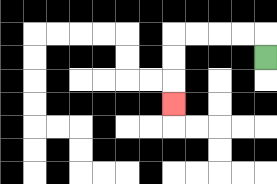{'start': '[11, 2]', 'end': '[7, 4]', 'path_directions': 'U,L,L,L,L,D,D,D', 'path_coordinates': '[[11, 2], [11, 1], [10, 1], [9, 1], [8, 1], [7, 1], [7, 2], [7, 3], [7, 4]]'}